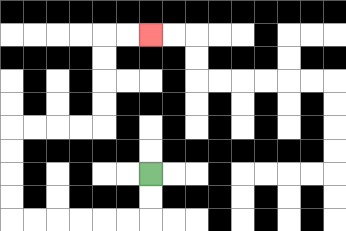{'start': '[6, 7]', 'end': '[6, 1]', 'path_directions': 'D,D,L,L,L,L,L,L,U,U,U,U,R,R,R,R,U,U,U,U,R,R', 'path_coordinates': '[[6, 7], [6, 8], [6, 9], [5, 9], [4, 9], [3, 9], [2, 9], [1, 9], [0, 9], [0, 8], [0, 7], [0, 6], [0, 5], [1, 5], [2, 5], [3, 5], [4, 5], [4, 4], [4, 3], [4, 2], [4, 1], [5, 1], [6, 1]]'}